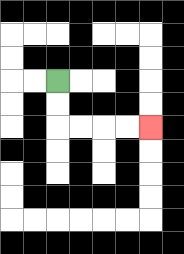{'start': '[2, 3]', 'end': '[6, 5]', 'path_directions': 'D,D,R,R,R,R', 'path_coordinates': '[[2, 3], [2, 4], [2, 5], [3, 5], [4, 5], [5, 5], [6, 5]]'}